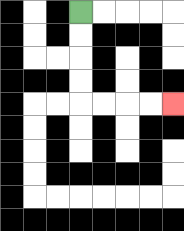{'start': '[3, 0]', 'end': '[7, 4]', 'path_directions': 'D,D,D,D,R,R,R,R', 'path_coordinates': '[[3, 0], [3, 1], [3, 2], [3, 3], [3, 4], [4, 4], [5, 4], [6, 4], [7, 4]]'}